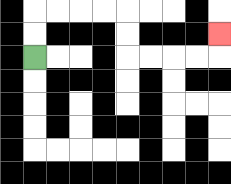{'start': '[1, 2]', 'end': '[9, 1]', 'path_directions': 'U,U,R,R,R,R,D,D,R,R,R,R,U', 'path_coordinates': '[[1, 2], [1, 1], [1, 0], [2, 0], [3, 0], [4, 0], [5, 0], [5, 1], [5, 2], [6, 2], [7, 2], [8, 2], [9, 2], [9, 1]]'}